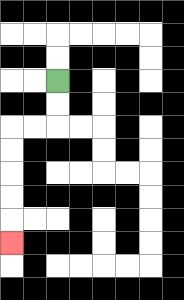{'start': '[2, 3]', 'end': '[0, 10]', 'path_directions': 'D,D,L,L,D,D,D,D,D', 'path_coordinates': '[[2, 3], [2, 4], [2, 5], [1, 5], [0, 5], [0, 6], [0, 7], [0, 8], [0, 9], [0, 10]]'}